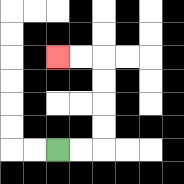{'start': '[2, 6]', 'end': '[2, 2]', 'path_directions': 'R,R,U,U,U,U,L,L', 'path_coordinates': '[[2, 6], [3, 6], [4, 6], [4, 5], [4, 4], [4, 3], [4, 2], [3, 2], [2, 2]]'}